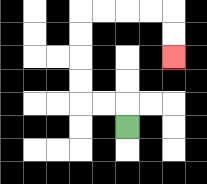{'start': '[5, 5]', 'end': '[7, 2]', 'path_directions': 'U,L,L,U,U,U,U,R,R,R,R,D,D', 'path_coordinates': '[[5, 5], [5, 4], [4, 4], [3, 4], [3, 3], [3, 2], [3, 1], [3, 0], [4, 0], [5, 0], [6, 0], [7, 0], [7, 1], [7, 2]]'}